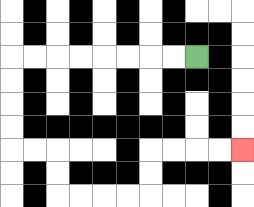{'start': '[8, 2]', 'end': '[10, 6]', 'path_directions': 'L,L,L,L,L,L,L,L,D,D,D,D,R,R,D,D,R,R,R,R,U,U,R,R,R,R', 'path_coordinates': '[[8, 2], [7, 2], [6, 2], [5, 2], [4, 2], [3, 2], [2, 2], [1, 2], [0, 2], [0, 3], [0, 4], [0, 5], [0, 6], [1, 6], [2, 6], [2, 7], [2, 8], [3, 8], [4, 8], [5, 8], [6, 8], [6, 7], [6, 6], [7, 6], [8, 6], [9, 6], [10, 6]]'}